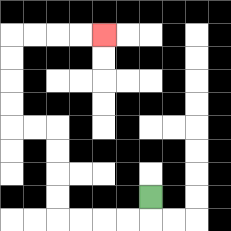{'start': '[6, 8]', 'end': '[4, 1]', 'path_directions': 'D,L,L,L,L,U,U,U,U,L,L,U,U,U,U,R,R,R,R', 'path_coordinates': '[[6, 8], [6, 9], [5, 9], [4, 9], [3, 9], [2, 9], [2, 8], [2, 7], [2, 6], [2, 5], [1, 5], [0, 5], [0, 4], [0, 3], [0, 2], [0, 1], [1, 1], [2, 1], [3, 1], [4, 1]]'}